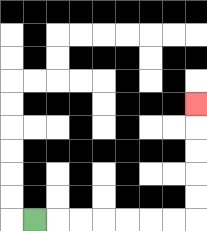{'start': '[1, 9]', 'end': '[8, 4]', 'path_directions': 'R,R,R,R,R,R,R,U,U,U,U,U', 'path_coordinates': '[[1, 9], [2, 9], [3, 9], [4, 9], [5, 9], [6, 9], [7, 9], [8, 9], [8, 8], [8, 7], [8, 6], [8, 5], [8, 4]]'}